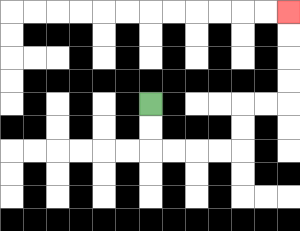{'start': '[6, 4]', 'end': '[12, 0]', 'path_directions': 'D,D,R,R,R,R,U,U,R,R,U,U,U,U', 'path_coordinates': '[[6, 4], [6, 5], [6, 6], [7, 6], [8, 6], [9, 6], [10, 6], [10, 5], [10, 4], [11, 4], [12, 4], [12, 3], [12, 2], [12, 1], [12, 0]]'}